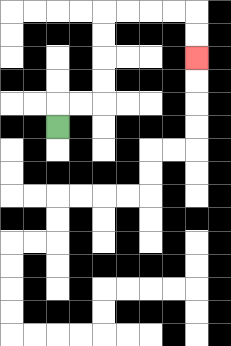{'start': '[2, 5]', 'end': '[8, 2]', 'path_directions': 'U,R,R,U,U,U,U,R,R,R,R,D,D', 'path_coordinates': '[[2, 5], [2, 4], [3, 4], [4, 4], [4, 3], [4, 2], [4, 1], [4, 0], [5, 0], [6, 0], [7, 0], [8, 0], [8, 1], [8, 2]]'}